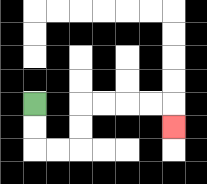{'start': '[1, 4]', 'end': '[7, 5]', 'path_directions': 'D,D,R,R,U,U,R,R,R,R,D', 'path_coordinates': '[[1, 4], [1, 5], [1, 6], [2, 6], [3, 6], [3, 5], [3, 4], [4, 4], [5, 4], [6, 4], [7, 4], [7, 5]]'}